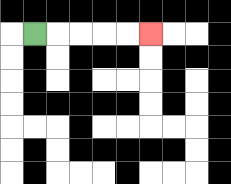{'start': '[1, 1]', 'end': '[6, 1]', 'path_directions': 'R,R,R,R,R', 'path_coordinates': '[[1, 1], [2, 1], [3, 1], [4, 1], [5, 1], [6, 1]]'}